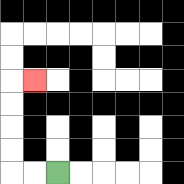{'start': '[2, 7]', 'end': '[1, 3]', 'path_directions': 'L,L,U,U,U,U,R', 'path_coordinates': '[[2, 7], [1, 7], [0, 7], [0, 6], [0, 5], [0, 4], [0, 3], [1, 3]]'}